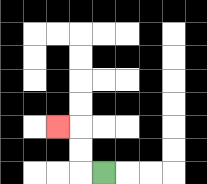{'start': '[4, 7]', 'end': '[2, 5]', 'path_directions': 'L,U,U,L', 'path_coordinates': '[[4, 7], [3, 7], [3, 6], [3, 5], [2, 5]]'}